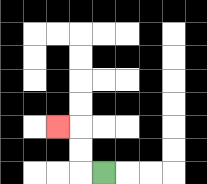{'start': '[4, 7]', 'end': '[2, 5]', 'path_directions': 'L,U,U,L', 'path_coordinates': '[[4, 7], [3, 7], [3, 6], [3, 5], [2, 5]]'}